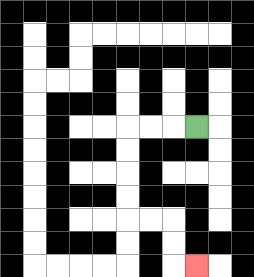{'start': '[8, 5]', 'end': '[8, 11]', 'path_directions': 'L,L,L,D,D,D,D,R,R,D,D,R', 'path_coordinates': '[[8, 5], [7, 5], [6, 5], [5, 5], [5, 6], [5, 7], [5, 8], [5, 9], [6, 9], [7, 9], [7, 10], [7, 11], [8, 11]]'}